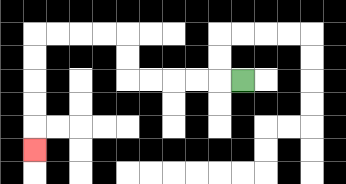{'start': '[10, 3]', 'end': '[1, 6]', 'path_directions': 'L,L,L,L,L,U,U,L,L,L,L,D,D,D,D,D', 'path_coordinates': '[[10, 3], [9, 3], [8, 3], [7, 3], [6, 3], [5, 3], [5, 2], [5, 1], [4, 1], [3, 1], [2, 1], [1, 1], [1, 2], [1, 3], [1, 4], [1, 5], [1, 6]]'}